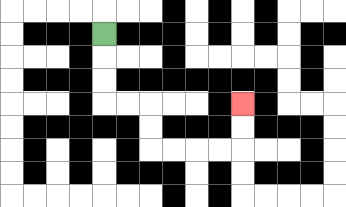{'start': '[4, 1]', 'end': '[10, 4]', 'path_directions': 'D,D,D,R,R,D,D,R,R,R,R,U,U', 'path_coordinates': '[[4, 1], [4, 2], [4, 3], [4, 4], [5, 4], [6, 4], [6, 5], [6, 6], [7, 6], [8, 6], [9, 6], [10, 6], [10, 5], [10, 4]]'}